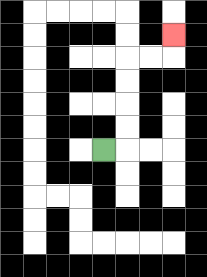{'start': '[4, 6]', 'end': '[7, 1]', 'path_directions': 'R,U,U,U,U,R,R,U', 'path_coordinates': '[[4, 6], [5, 6], [5, 5], [5, 4], [5, 3], [5, 2], [6, 2], [7, 2], [7, 1]]'}